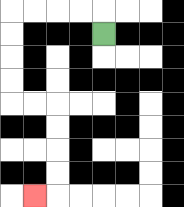{'start': '[4, 1]', 'end': '[1, 8]', 'path_directions': 'U,L,L,L,L,D,D,D,D,R,R,D,D,D,D,L', 'path_coordinates': '[[4, 1], [4, 0], [3, 0], [2, 0], [1, 0], [0, 0], [0, 1], [0, 2], [0, 3], [0, 4], [1, 4], [2, 4], [2, 5], [2, 6], [2, 7], [2, 8], [1, 8]]'}